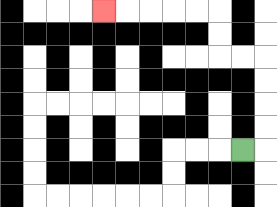{'start': '[10, 6]', 'end': '[4, 0]', 'path_directions': 'R,U,U,U,U,L,L,U,U,L,L,L,L,L', 'path_coordinates': '[[10, 6], [11, 6], [11, 5], [11, 4], [11, 3], [11, 2], [10, 2], [9, 2], [9, 1], [9, 0], [8, 0], [7, 0], [6, 0], [5, 0], [4, 0]]'}